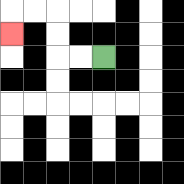{'start': '[4, 2]', 'end': '[0, 1]', 'path_directions': 'L,L,U,U,L,L,D', 'path_coordinates': '[[4, 2], [3, 2], [2, 2], [2, 1], [2, 0], [1, 0], [0, 0], [0, 1]]'}